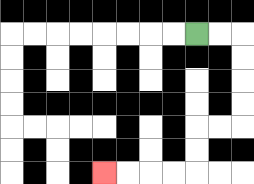{'start': '[8, 1]', 'end': '[4, 7]', 'path_directions': 'R,R,D,D,D,D,L,L,D,D,L,L,L,L', 'path_coordinates': '[[8, 1], [9, 1], [10, 1], [10, 2], [10, 3], [10, 4], [10, 5], [9, 5], [8, 5], [8, 6], [8, 7], [7, 7], [6, 7], [5, 7], [4, 7]]'}